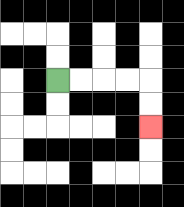{'start': '[2, 3]', 'end': '[6, 5]', 'path_directions': 'R,R,R,R,D,D', 'path_coordinates': '[[2, 3], [3, 3], [4, 3], [5, 3], [6, 3], [6, 4], [6, 5]]'}